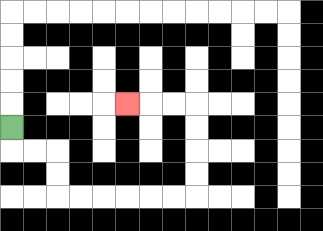{'start': '[0, 5]', 'end': '[5, 4]', 'path_directions': 'D,R,R,D,D,R,R,R,R,R,R,U,U,U,U,L,L,L', 'path_coordinates': '[[0, 5], [0, 6], [1, 6], [2, 6], [2, 7], [2, 8], [3, 8], [4, 8], [5, 8], [6, 8], [7, 8], [8, 8], [8, 7], [8, 6], [8, 5], [8, 4], [7, 4], [6, 4], [5, 4]]'}